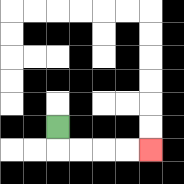{'start': '[2, 5]', 'end': '[6, 6]', 'path_directions': 'D,R,R,R,R', 'path_coordinates': '[[2, 5], [2, 6], [3, 6], [4, 6], [5, 6], [6, 6]]'}